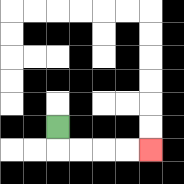{'start': '[2, 5]', 'end': '[6, 6]', 'path_directions': 'D,R,R,R,R', 'path_coordinates': '[[2, 5], [2, 6], [3, 6], [4, 6], [5, 6], [6, 6]]'}